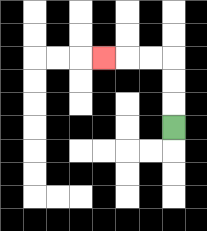{'start': '[7, 5]', 'end': '[4, 2]', 'path_directions': 'U,U,U,L,L,L', 'path_coordinates': '[[7, 5], [7, 4], [7, 3], [7, 2], [6, 2], [5, 2], [4, 2]]'}